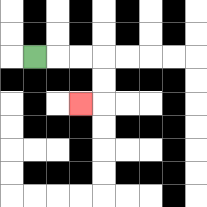{'start': '[1, 2]', 'end': '[3, 4]', 'path_directions': 'R,R,R,D,D,L', 'path_coordinates': '[[1, 2], [2, 2], [3, 2], [4, 2], [4, 3], [4, 4], [3, 4]]'}